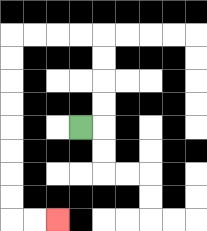{'start': '[3, 5]', 'end': '[2, 9]', 'path_directions': 'R,U,U,U,U,L,L,L,L,D,D,D,D,D,D,D,D,R,R', 'path_coordinates': '[[3, 5], [4, 5], [4, 4], [4, 3], [4, 2], [4, 1], [3, 1], [2, 1], [1, 1], [0, 1], [0, 2], [0, 3], [0, 4], [0, 5], [0, 6], [0, 7], [0, 8], [0, 9], [1, 9], [2, 9]]'}